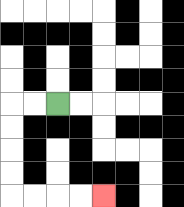{'start': '[2, 4]', 'end': '[4, 8]', 'path_directions': 'L,L,D,D,D,D,R,R,R,R', 'path_coordinates': '[[2, 4], [1, 4], [0, 4], [0, 5], [0, 6], [0, 7], [0, 8], [1, 8], [2, 8], [3, 8], [4, 8]]'}